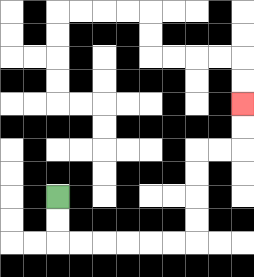{'start': '[2, 8]', 'end': '[10, 4]', 'path_directions': 'D,D,R,R,R,R,R,R,U,U,U,U,R,R,U,U', 'path_coordinates': '[[2, 8], [2, 9], [2, 10], [3, 10], [4, 10], [5, 10], [6, 10], [7, 10], [8, 10], [8, 9], [8, 8], [8, 7], [8, 6], [9, 6], [10, 6], [10, 5], [10, 4]]'}